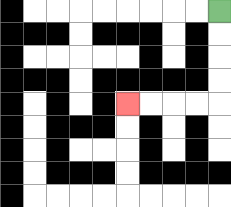{'start': '[9, 0]', 'end': '[5, 4]', 'path_directions': 'D,D,D,D,L,L,L,L', 'path_coordinates': '[[9, 0], [9, 1], [9, 2], [9, 3], [9, 4], [8, 4], [7, 4], [6, 4], [5, 4]]'}